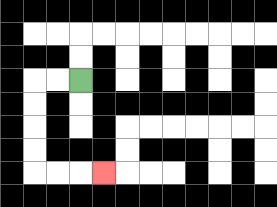{'start': '[3, 3]', 'end': '[4, 7]', 'path_directions': 'L,L,D,D,D,D,R,R,R', 'path_coordinates': '[[3, 3], [2, 3], [1, 3], [1, 4], [1, 5], [1, 6], [1, 7], [2, 7], [3, 7], [4, 7]]'}